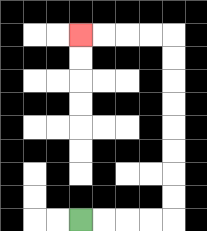{'start': '[3, 9]', 'end': '[3, 1]', 'path_directions': 'R,R,R,R,U,U,U,U,U,U,U,U,L,L,L,L', 'path_coordinates': '[[3, 9], [4, 9], [5, 9], [6, 9], [7, 9], [7, 8], [7, 7], [7, 6], [7, 5], [7, 4], [7, 3], [7, 2], [7, 1], [6, 1], [5, 1], [4, 1], [3, 1]]'}